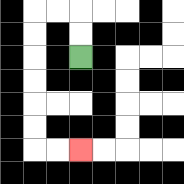{'start': '[3, 2]', 'end': '[3, 6]', 'path_directions': 'U,U,L,L,D,D,D,D,D,D,R,R', 'path_coordinates': '[[3, 2], [3, 1], [3, 0], [2, 0], [1, 0], [1, 1], [1, 2], [1, 3], [1, 4], [1, 5], [1, 6], [2, 6], [3, 6]]'}